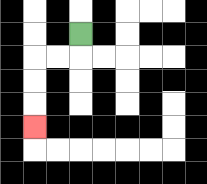{'start': '[3, 1]', 'end': '[1, 5]', 'path_directions': 'D,L,L,D,D,D', 'path_coordinates': '[[3, 1], [3, 2], [2, 2], [1, 2], [1, 3], [1, 4], [1, 5]]'}